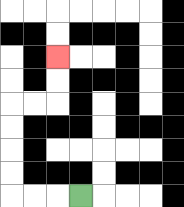{'start': '[3, 8]', 'end': '[2, 2]', 'path_directions': 'L,L,L,U,U,U,U,R,R,U,U', 'path_coordinates': '[[3, 8], [2, 8], [1, 8], [0, 8], [0, 7], [0, 6], [0, 5], [0, 4], [1, 4], [2, 4], [2, 3], [2, 2]]'}